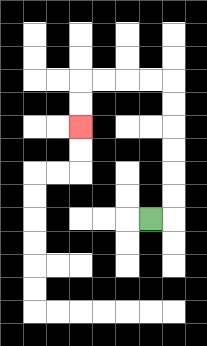{'start': '[6, 9]', 'end': '[3, 5]', 'path_directions': 'R,U,U,U,U,U,U,L,L,L,L,D,D', 'path_coordinates': '[[6, 9], [7, 9], [7, 8], [7, 7], [7, 6], [7, 5], [7, 4], [7, 3], [6, 3], [5, 3], [4, 3], [3, 3], [3, 4], [3, 5]]'}